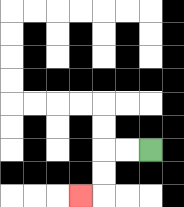{'start': '[6, 6]', 'end': '[3, 8]', 'path_directions': 'L,L,D,D,L', 'path_coordinates': '[[6, 6], [5, 6], [4, 6], [4, 7], [4, 8], [3, 8]]'}